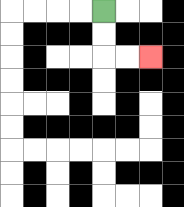{'start': '[4, 0]', 'end': '[6, 2]', 'path_directions': 'D,D,R,R', 'path_coordinates': '[[4, 0], [4, 1], [4, 2], [5, 2], [6, 2]]'}